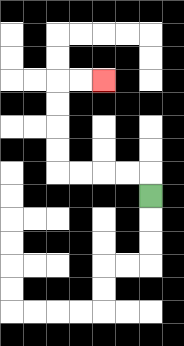{'start': '[6, 8]', 'end': '[4, 3]', 'path_directions': 'U,L,L,L,L,U,U,U,U,R,R', 'path_coordinates': '[[6, 8], [6, 7], [5, 7], [4, 7], [3, 7], [2, 7], [2, 6], [2, 5], [2, 4], [2, 3], [3, 3], [4, 3]]'}